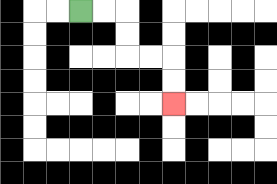{'start': '[3, 0]', 'end': '[7, 4]', 'path_directions': 'R,R,D,D,R,R,D,D', 'path_coordinates': '[[3, 0], [4, 0], [5, 0], [5, 1], [5, 2], [6, 2], [7, 2], [7, 3], [7, 4]]'}